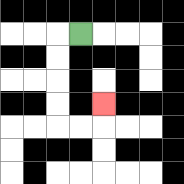{'start': '[3, 1]', 'end': '[4, 4]', 'path_directions': 'L,D,D,D,D,R,R,U', 'path_coordinates': '[[3, 1], [2, 1], [2, 2], [2, 3], [2, 4], [2, 5], [3, 5], [4, 5], [4, 4]]'}